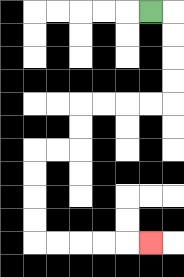{'start': '[6, 0]', 'end': '[6, 10]', 'path_directions': 'R,D,D,D,D,L,L,L,L,D,D,L,L,D,D,D,D,R,R,R,R,R', 'path_coordinates': '[[6, 0], [7, 0], [7, 1], [7, 2], [7, 3], [7, 4], [6, 4], [5, 4], [4, 4], [3, 4], [3, 5], [3, 6], [2, 6], [1, 6], [1, 7], [1, 8], [1, 9], [1, 10], [2, 10], [3, 10], [4, 10], [5, 10], [6, 10]]'}